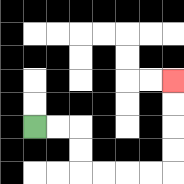{'start': '[1, 5]', 'end': '[7, 3]', 'path_directions': 'R,R,D,D,R,R,R,R,U,U,U,U', 'path_coordinates': '[[1, 5], [2, 5], [3, 5], [3, 6], [3, 7], [4, 7], [5, 7], [6, 7], [7, 7], [7, 6], [7, 5], [7, 4], [7, 3]]'}